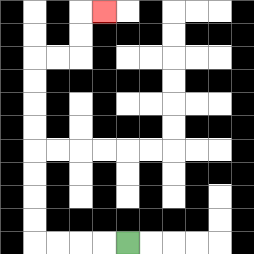{'start': '[5, 10]', 'end': '[4, 0]', 'path_directions': 'L,L,L,L,U,U,U,U,U,U,U,U,R,R,U,U,R', 'path_coordinates': '[[5, 10], [4, 10], [3, 10], [2, 10], [1, 10], [1, 9], [1, 8], [1, 7], [1, 6], [1, 5], [1, 4], [1, 3], [1, 2], [2, 2], [3, 2], [3, 1], [3, 0], [4, 0]]'}